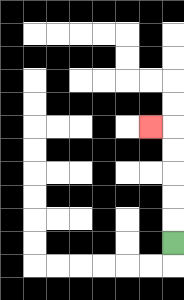{'start': '[7, 10]', 'end': '[6, 5]', 'path_directions': 'U,U,U,U,U,L', 'path_coordinates': '[[7, 10], [7, 9], [7, 8], [7, 7], [7, 6], [7, 5], [6, 5]]'}